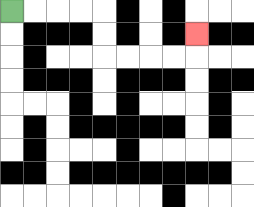{'start': '[0, 0]', 'end': '[8, 1]', 'path_directions': 'R,R,R,R,D,D,R,R,R,R,U', 'path_coordinates': '[[0, 0], [1, 0], [2, 0], [3, 0], [4, 0], [4, 1], [4, 2], [5, 2], [6, 2], [7, 2], [8, 2], [8, 1]]'}